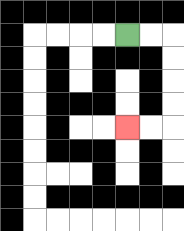{'start': '[5, 1]', 'end': '[5, 5]', 'path_directions': 'R,R,D,D,D,D,L,L', 'path_coordinates': '[[5, 1], [6, 1], [7, 1], [7, 2], [7, 3], [7, 4], [7, 5], [6, 5], [5, 5]]'}